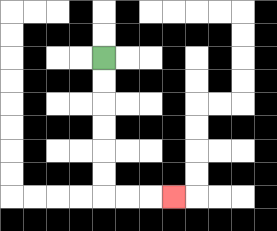{'start': '[4, 2]', 'end': '[7, 8]', 'path_directions': 'D,D,D,D,D,D,R,R,R', 'path_coordinates': '[[4, 2], [4, 3], [4, 4], [4, 5], [4, 6], [4, 7], [4, 8], [5, 8], [6, 8], [7, 8]]'}